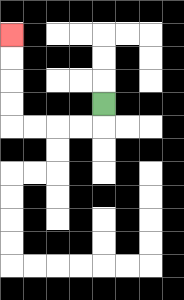{'start': '[4, 4]', 'end': '[0, 1]', 'path_directions': 'D,L,L,L,L,U,U,U,U', 'path_coordinates': '[[4, 4], [4, 5], [3, 5], [2, 5], [1, 5], [0, 5], [0, 4], [0, 3], [0, 2], [0, 1]]'}